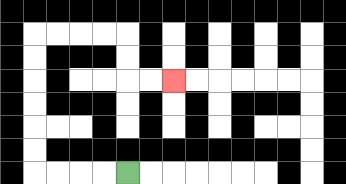{'start': '[5, 7]', 'end': '[7, 3]', 'path_directions': 'L,L,L,L,U,U,U,U,U,U,R,R,R,R,D,D,R,R', 'path_coordinates': '[[5, 7], [4, 7], [3, 7], [2, 7], [1, 7], [1, 6], [1, 5], [1, 4], [1, 3], [1, 2], [1, 1], [2, 1], [3, 1], [4, 1], [5, 1], [5, 2], [5, 3], [6, 3], [7, 3]]'}